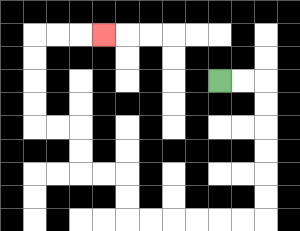{'start': '[9, 3]', 'end': '[4, 1]', 'path_directions': 'R,R,D,D,D,D,D,D,L,L,L,L,L,L,U,U,L,L,U,U,L,L,U,U,U,U,R,R,R', 'path_coordinates': '[[9, 3], [10, 3], [11, 3], [11, 4], [11, 5], [11, 6], [11, 7], [11, 8], [11, 9], [10, 9], [9, 9], [8, 9], [7, 9], [6, 9], [5, 9], [5, 8], [5, 7], [4, 7], [3, 7], [3, 6], [3, 5], [2, 5], [1, 5], [1, 4], [1, 3], [1, 2], [1, 1], [2, 1], [3, 1], [4, 1]]'}